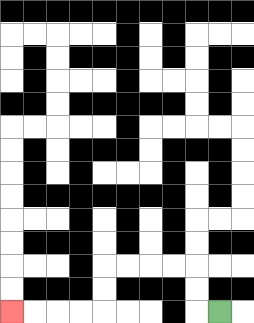{'start': '[9, 13]', 'end': '[0, 13]', 'path_directions': 'L,U,U,L,L,L,L,D,D,L,L,L,L', 'path_coordinates': '[[9, 13], [8, 13], [8, 12], [8, 11], [7, 11], [6, 11], [5, 11], [4, 11], [4, 12], [4, 13], [3, 13], [2, 13], [1, 13], [0, 13]]'}